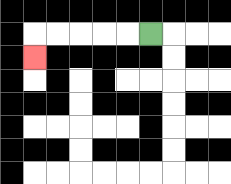{'start': '[6, 1]', 'end': '[1, 2]', 'path_directions': 'L,L,L,L,L,D', 'path_coordinates': '[[6, 1], [5, 1], [4, 1], [3, 1], [2, 1], [1, 1], [1, 2]]'}